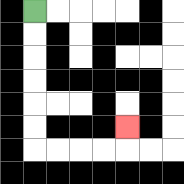{'start': '[1, 0]', 'end': '[5, 5]', 'path_directions': 'D,D,D,D,D,D,R,R,R,R,U', 'path_coordinates': '[[1, 0], [1, 1], [1, 2], [1, 3], [1, 4], [1, 5], [1, 6], [2, 6], [3, 6], [4, 6], [5, 6], [5, 5]]'}